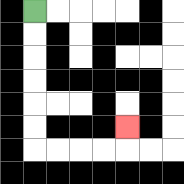{'start': '[1, 0]', 'end': '[5, 5]', 'path_directions': 'D,D,D,D,D,D,R,R,R,R,U', 'path_coordinates': '[[1, 0], [1, 1], [1, 2], [1, 3], [1, 4], [1, 5], [1, 6], [2, 6], [3, 6], [4, 6], [5, 6], [5, 5]]'}